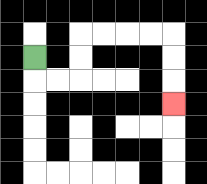{'start': '[1, 2]', 'end': '[7, 4]', 'path_directions': 'D,R,R,U,U,R,R,R,R,D,D,D', 'path_coordinates': '[[1, 2], [1, 3], [2, 3], [3, 3], [3, 2], [3, 1], [4, 1], [5, 1], [6, 1], [7, 1], [7, 2], [7, 3], [7, 4]]'}